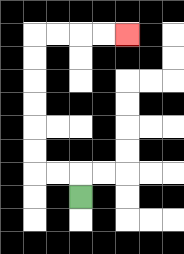{'start': '[3, 8]', 'end': '[5, 1]', 'path_directions': 'U,L,L,U,U,U,U,U,U,R,R,R,R', 'path_coordinates': '[[3, 8], [3, 7], [2, 7], [1, 7], [1, 6], [1, 5], [1, 4], [1, 3], [1, 2], [1, 1], [2, 1], [3, 1], [4, 1], [5, 1]]'}